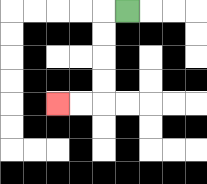{'start': '[5, 0]', 'end': '[2, 4]', 'path_directions': 'L,D,D,D,D,L,L', 'path_coordinates': '[[5, 0], [4, 0], [4, 1], [4, 2], [4, 3], [4, 4], [3, 4], [2, 4]]'}